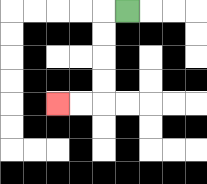{'start': '[5, 0]', 'end': '[2, 4]', 'path_directions': 'L,D,D,D,D,L,L', 'path_coordinates': '[[5, 0], [4, 0], [4, 1], [4, 2], [4, 3], [4, 4], [3, 4], [2, 4]]'}